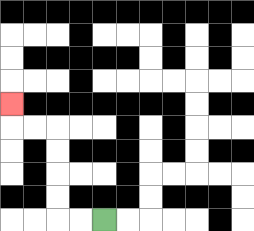{'start': '[4, 9]', 'end': '[0, 4]', 'path_directions': 'L,L,U,U,U,U,L,L,U', 'path_coordinates': '[[4, 9], [3, 9], [2, 9], [2, 8], [2, 7], [2, 6], [2, 5], [1, 5], [0, 5], [0, 4]]'}